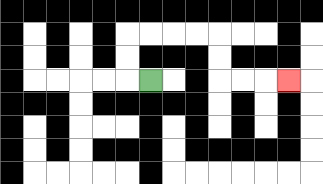{'start': '[6, 3]', 'end': '[12, 3]', 'path_directions': 'L,U,U,R,R,R,R,D,D,R,R,R', 'path_coordinates': '[[6, 3], [5, 3], [5, 2], [5, 1], [6, 1], [7, 1], [8, 1], [9, 1], [9, 2], [9, 3], [10, 3], [11, 3], [12, 3]]'}